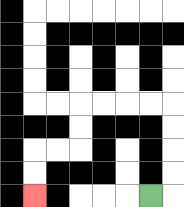{'start': '[6, 8]', 'end': '[1, 8]', 'path_directions': 'R,U,U,U,U,L,L,L,L,D,D,L,L,D,D', 'path_coordinates': '[[6, 8], [7, 8], [7, 7], [7, 6], [7, 5], [7, 4], [6, 4], [5, 4], [4, 4], [3, 4], [3, 5], [3, 6], [2, 6], [1, 6], [1, 7], [1, 8]]'}